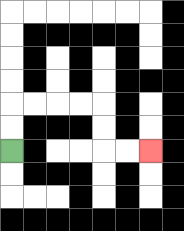{'start': '[0, 6]', 'end': '[6, 6]', 'path_directions': 'U,U,R,R,R,R,D,D,R,R', 'path_coordinates': '[[0, 6], [0, 5], [0, 4], [1, 4], [2, 4], [3, 4], [4, 4], [4, 5], [4, 6], [5, 6], [6, 6]]'}